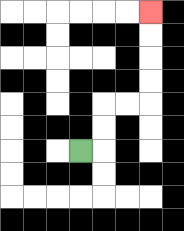{'start': '[3, 6]', 'end': '[6, 0]', 'path_directions': 'R,U,U,R,R,U,U,U,U', 'path_coordinates': '[[3, 6], [4, 6], [4, 5], [4, 4], [5, 4], [6, 4], [6, 3], [6, 2], [6, 1], [6, 0]]'}